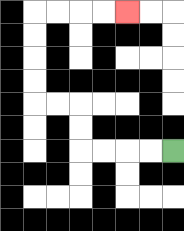{'start': '[7, 6]', 'end': '[5, 0]', 'path_directions': 'L,L,L,L,U,U,L,L,U,U,U,U,R,R,R,R', 'path_coordinates': '[[7, 6], [6, 6], [5, 6], [4, 6], [3, 6], [3, 5], [3, 4], [2, 4], [1, 4], [1, 3], [1, 2], [1, 1], [1, 0], [2, 0], [3, 0], [4, 0], [5, 0]]'}